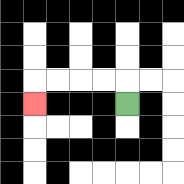{'start': '[5, 4]', 'end': '[1, 4]', 'path_directions': 'U,L,L,L,L,D', 'path_coordinates': '[[5, 4], [5, 3], [4, 3], [3, 3], [2, 3], [1, 3], [1, 4]]'}